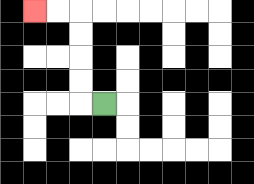{'start': '[4, 4]', 'end': '[1, 0]', 'path_directions': 'L,U,U,U,U,L,L', 'path_coordinates': '[[4, 4], [3, 4], [3, 3], [3, 2], [3, 1], [3, 0], [2, 0], [1, 0]]'}